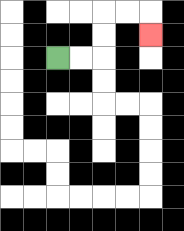{'start': '[2, 2]', 'end': '[6, 1]', 'path_directions': 'R,R,U,U,R,R,D', 'path_coordinates': '[[2, 2], [3, 2], [4, 2], [4, 1], [4, 0], [5, 0], [6, 0], [6, 1]]'}